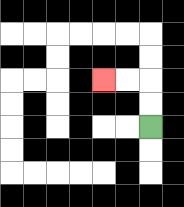{'start': '[6, 5]', 'end': '[4, 3]', 'path_directions': 'U,U,L,L', 'path_coordinates': '[[6, 5], [6, 4], [6, 3], [5, 3], [4, 3]]'}